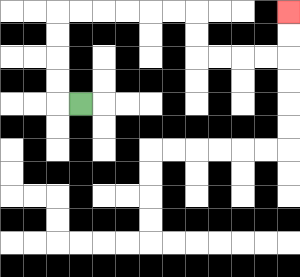{'start': '[3, 4]', 'end': '[12, 0]', 'path_directions': 'L,U,U,U,U,R,R,R,R,R,R,D,D,R,R,R,R,U,U', 'path_coordinates': '[[3, 4], [2, 4], [2, 3], [2, 2], [2, 1], [2, 0], [3, 0], [4, 0], [5, 0], [6, 0], [7, 0], [8, 0], [8, 1], [8, 2], [9, 2], [10, 2], [11, 2], [12, 2], [12, 1], [12, 0]]'}